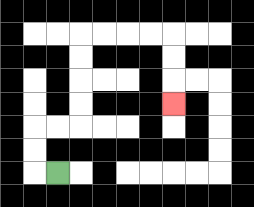{'start': '[2, 7]', 'end': '[7, 4]', 'path_directions': 'L,U,U,R,R,U,U,U,U,R,R,R,R,D,D,D', 'path_coordinates': '[[2, 7], [1, 7], [1, 6], [1, 5], [2, 5], [3, 5], [3, 4], [3, 3], [3, 2], [3, 1], [4, 1], [5, 1], [6, 1], [7, 1], [7, 2], [7, 3], [7, 4]]'}